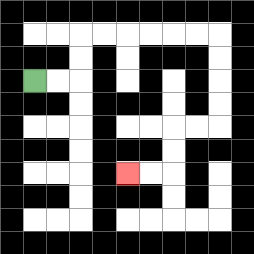{'start': '[1, 3]', 'end': '[5, 7]', 'path_directions': 'R,R,U,U,R,R,R,R,R,R,D,D,D,D,L,L,D,D,L,L', 'path_coordinates': '[[1, 3], [2, 3], [3, 3], [3, 2], [3, 1], [4, 1], [5, 1], [6, 1], [7, 1], [8, 1], [9, 1], [9, 2], [9, 3], [9, 4], [9, 5], [8, 5], [7, 5], [7, 6], [7, 7], [6, 7], [5, 7]]'}